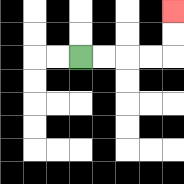{'start': '[3, 2]', 'end': '[7, 0]', 'path_directions': 'R,R,R,R,U,U', 'path_coordinates': '[[3, 2], [4, 2], [5, 2], [6, 2], [7, 2], [7, 1], [7, 0]]'}